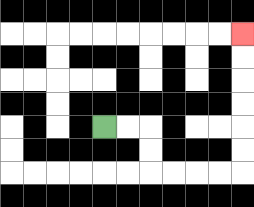{'start': '[4, 5]', 'end': '[10, 1]', 'path_directions': 'R,R,D,D,R,R,R,R,U,U,U,U,U,U', 'path_coordinates': '[[4, 5], [5, 5], [6, 5], [6, 6], [6, 7], [7, 7], [8, 7], [9, 7], [10, 7], [10, 6], [10, 5], [10, 4], [10, 3], [10, 2], [10, 1]]'}